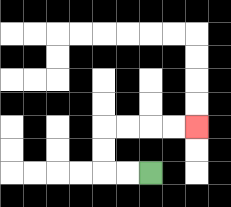{'start': '[6, 7]', 'end': '[8, 5]', 'path_directions': 'L,L,U,U,R,R,R,R', 'path_coordinates': '[[6, 7], [5, 7], [4, 7], [4, 6], [4, 5], [5, 5], [6, 5], [7, 5], [8, 5]]'}